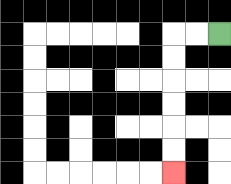{'start': '[9, 1]', 'end': '[7, 7]', 'path_directions': 'L,L,D,D,D,D,D,D', 'path_coordinates': '[[9, 1], [8, 1], [7, 1], [7, 2], [7, 3], [7, 4], [7, 5], [7, 6], [7, 7]]'}